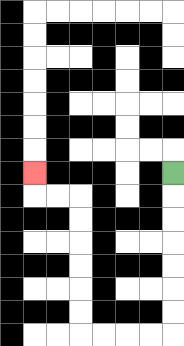{'start': '[7, 7]', 'end': '[1, 7]', 'path_directions': 'D,D,D,D,D,D,D,L,L,L,L,U,U,U,U,U,U,L,L,U', 'path_coordinates': '[[7, 7], [7, 8], [7, 9], [7, 10], [7, 11], [7, 12], [7, 13], [7, 14], [6, 14], [5, 14], [4, 14], [3, 14], [3, 13], [3, 12], [3, 11], [3, 10], [3, 9], [3, 8], [2, 8], [1, 8], [1, 7]]'}